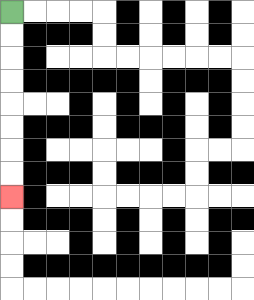{'start': '[0, 0]', 'end': '[0, 8]', 'path_directions': 'D,D,D,D,D,D,D,D', 'path_coordinates': '[[0, 0], [0, 1], [0, 2], [0, 3], [0, 4], [0, 5], [0, 6], [0, 7], [0, 8]]'}